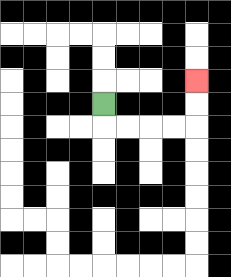{'start': '[4, 4]', 'end': '[8, 3]', 'path_directions': 'D,R,R,R,R,U,U', 'path_coordinates': '[[4, 4], [4, 5], [5, 5], [6, 5], [7, 5], [8, 5], [8, 4], [8, 3]]'}